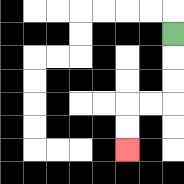{'start': '[7, 1]', 'end': '[5, 6]', 'path_directions': 'D,D,D,L,L,D,D', 'path_coordinates': '[[7, 1], [7, 2], [7, 3], [7, 4], [6, 4], [5, 4], [5, 5], [5, 6]]'}